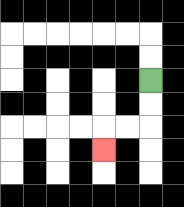{'start': '[6, 3]', 'end': '[4, 6]', 'path_directions': 'D,D,L,L,D', 'path_coordinates': '[[6, 3], [6, 4], [6, 5], [5, 5], [4, 5], [4, 6]]'}